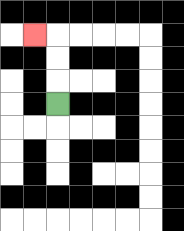{'start': '[2, 4]', 'end': '[1, 1]', 'path_directions': 'U,U,U,L', 'path_coordinates': '[[2, 4], [2, 3], [2, 2], [2, 1], [1, 1]]'}